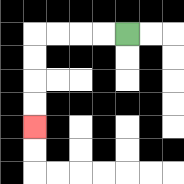{'start': '[5, 1]', 'end': '[1, 5]', 'path_directions': 'L,L,L,L,D,D,D,D', 'path_coordinates': '[[5, 1], [4, 1], [3, 1], [2, 1], [1, 1], [1, 2], [1, 3], [1, 4], [1, 5]]'}